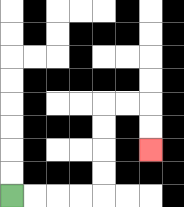{'start': '[0, 8]', 'end': '[6, 6]', 'path_directions': 'R,R,R,R,U,U,U,U,R,R,D,D', 'path_coordinates': '[[0, 8], [1, 8], [2, 8], [3, 8], [4, 8], [4, 7], [4, 6], [4, 5], [4, 4], [5, 4], [6, 4], [6, 5], [6, 6]]'}